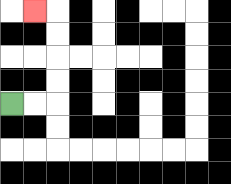{'start': '[0, 4]', 'end': '[1, 0]', 'path_directions': 'R,R,U,U,U,U,L', 'path_coordinates': '[[0, 4], [1, 4], [2, 4], [2, 3], [2, 2], [2, 1], [2, 0], [1, 0]]'}